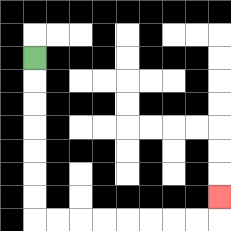{'start': '[1, 2]', 'end': '[9, 8]', 'path_directions': 'D,D,D,D,D,D,D,R,R,R,R,R,R,R,R,U', 'path_coordinates': '[[1, 2], [1, 3], [1, 4], [1, 5], [1, 6], [1, 7], [1, 8], [1, 9], [2, 9], [3, 9], [4, 9], [5, 9], [6, 9], [7, 9], [8, 9], [9, 9], [9, 8]]'}